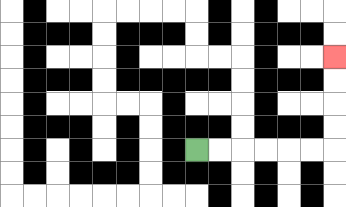{'start': '[8, 6]', 'end': '[14, 2]', 'path_directions': 'R,R,R,R,R,R,U,U,U,U', 'path_coordinates': '[[8, 6], [9, 6], [10, 6], [11, 6], [12, 6], [13, 6], [14, 6], [14, 5], [14, 4], [14, 3], [14, 2]]'}